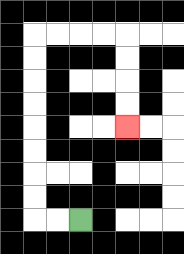{'start': '[3, 9]', 'end': '[5, 5]', 'path_directions': 'L,L,U,U,U,U,U,U,U,U,R,R,R,R,D,D,D,D', 'path_coordinates': '[[3, 9], [2, 9], [1, 9], [1, 8], [1, 7], [1, 6], [1, 5], [1, 4], [1, 3], [1, 2], [1, 1], [2, 1], [3, 1], [4, 1], [5, 1], [5, 2], [5, 3], [5, 4], [5, 5]]'}